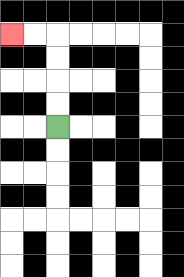{'start': '[2, 5]', 'end': '[0, 1]', 'path_directions': 'U,U,U,U,L,L', 'path_coordinates': '[[2, 5], [2, 4], [2, 3], [2, 2], [2, 1], [1, 1], [0, 1]]'}